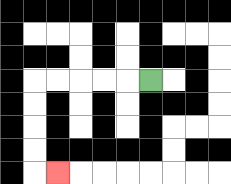{'start': '[6, 3]', 'end': '[2, 7]', 'path_directions': 'L,L,L,L,L,D,D,D,D,R', 'path_coordinates': '[[6, 3], [5, 3], [4, 3], [3, 3], [2, 3], [1, 3], [1, 4], [1, 5], [1, 6], [1, 7], [2, 7]]'}